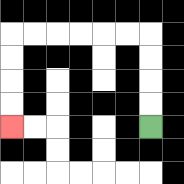{'start': '[6, 5]', 'end': '[0, 5]', 'path_directions': 'U,U,U,U,L,L,L,L,L,L,D,D,D,D', 'path_coordinates': '[[6, 5], [6, 4], [6, 3], [6, 2], [6, 1], [5, 1], [4, 1], [3, 1], [2, 1], [1, 1], [0, 1], [0, 2], [0, 3], [0, 4], [0, 5]]'}